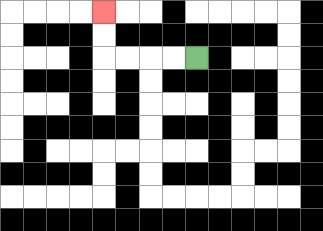{'start': '[8, 2]', 'end': '[4, 0]', 'path_directions': 'L,L,L,L,U,U', 'path_coordinates': '[[8, 2], [7, 2], [6, 2], [5, 2], [4, 2], [4, 1], [4, 0]]'}